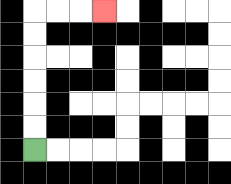{'start': '[1, 6]', 'end': '[4, 0]', 'path_directions': 'U,U,U,U,U,U,R,R,R', 'path_coordinates': '[[1, 6], [1, 5], [1, 4], [1, 3], [1, 2], [1, 1], [1, 0], [2, 0], [3, 0], [4, 0]]'}